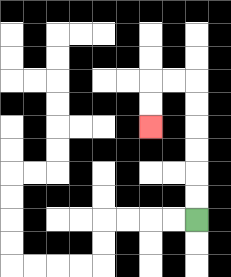{'start': '[8, 9]', 'end': '[6, 5]', 'path_directions': 'U,U,U,U,U,U,L,L,D,D', 'path_coordinates': '[[8, 9], [8, 8], [8, 7], [8, 6], [8, 5], [8, 4], [8, 3], [7, 3], [6, 3], [6, 4], [6, 5]]'}